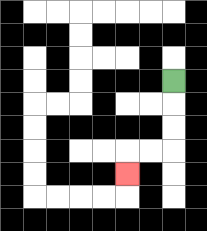{'start': '[7, 3]', 'end': '[5, 7]', 'path_directions': 'D,D,D,L,L,D', 'path_coordinates': '[[7, 3], [7, 4], [7, 5], [7, 6], [6, 6], [5, 6], [5, 7]]'}